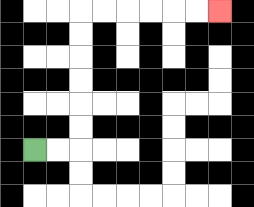{'start': '[1, 6]', 'end': '[9, 0]', 'path_directions': 'R,R,U,U,U,U,U,U,R,R,R,R,R,R', 'path_coordinates': '[[1, 6], [2, 6], [3, 6], [3, 5], [3, 4], [3, 3], [3, 2], [3, 1], [3, 0], [4, 0], [5, 0], [6, 0], [7, 0], [8, 0], [9, 0]]'}